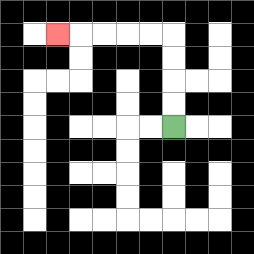{'start': '[7, 5]', 'end': '[2, 1]', 'path_directions': 'U,U,U,U,L,L,L,L,L', 'path_coordinates': '[[7, 5], [7, 4], [7, 3], [7, 2], [7, 1], [6, 1], [5, 1], [4, 1], [3, 1], [2, 1]]'}